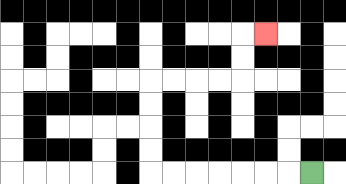{'start': '[13, 7]', 'end': '[11, 1]', 'path_directions': 'L,L,L,L,L,L,L,U,U,U,U,R,R,R,R,U,U,R', 'path_coordinates': '[[13, 7], [12, 7], [11, 7], [10, 7], [9, 7], [8, 7], [7, 7], [6, 7], [6, 6], [6, 5], [6, 4], [6, 3], [7, 3], [8, 3], [9, 3], [10, 3], [10, 2], [10, 1], [11, 1]]'}